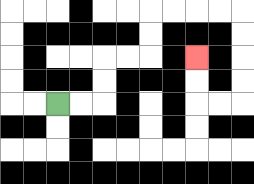{'start': '[2, 4]', 'end': '[8, 2]', 'path_directions': 'R,R,U,U,R,R,U,U,R,R,R,R,D,D,D,D,L,L,U,U', 'path_coordinates': '[[2, 4], [3, 4], [4, 4], [4, 3], [4, 2], [5, 2], [6, 2], [6, 1], [6, 0], [7, 0], [8, 0], [9, 0], [10, 0], [10, 1], [10, 2], [10, 3], [10, 4], [9, 4], [8, 4], [8, 3], [8, 2]]'}